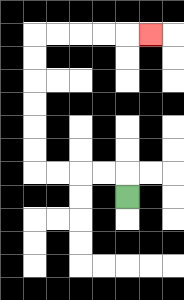{'start': '[5, 8]', 'end': '[6, 1]', 'path_directions': 'U,L,L,L,L,U,U,U,U,U,U,R,R,R,R,R', 'path_coordinates': '[[5, 8], [5, 7], [4, 7], [3, 7], [2, 7], [1, 7], [1, 6], [1, 5], [1, 4], [1, 3], [1, 2], [1, 1], [2, 1], [3, 1], [4, 1], [5, 1], [6, 1]]'}